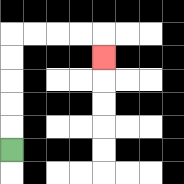{'start': '[0, 6]', 'end': '[4, 2]', 'path_directions': 'U,U,U,U,U,R,R,R,R,D', 'path_coordinates': '[[0, 6], [0, 5], [0, 4], [0, 3], [0, 2], [0, 1], [1, 1], [2, 1], [3, 1], [4, 1], [4, 2]]'}